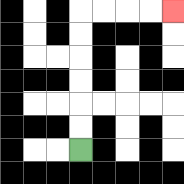{'start': '[3, 6]', 'end': '[7, 0]', 'path_directions': 'U,U,U,U,U,U,R,R,R,R', 'path_coordinates': '[[3, 6], [3, 5], [3, 4], [3, 3], [3, 2], [3, 1], [3, 0], [4, 0], [5, 0], [6, 0], [7, 0]]'}